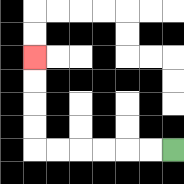{'start': '[7, 6]', 'end': '[1, 2]', 'path_directions': 'L,L,L,L,L,L,U,U,U,U', 'path_coordinates': '[[7, 6], [6, 6], [5, 6], [4, 6], [3, 6], [2, 6], [1, 6], [1, 5], [1, 4], [1, 3], [1, 2]]'}